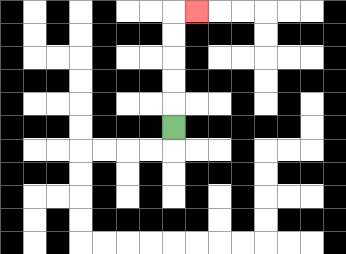{'start': '[7, 5]', 'end': '[8, 0]', 'path_directions': 'U,U,U,U,U,R', 'path_coordinates': '[[7, 5], [7, 4], [7, 3], [7, 2], [7, 1], [7, 0], [8, 0]]'}